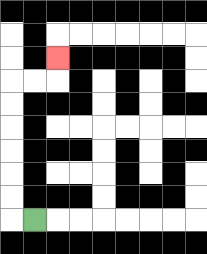{'start': '[1, 9]', 'end': '[2, 2]', 'path_directions': 'L,U,U,U,U,U,U,R,R,U', 'path_coordinates': '[[1, 9], [0, 9], [0, 8], [0, 7], [0, 6], [0, 5], [0, 4], [0, 3], [1, 3], [2, 3], [2, 2]]'}